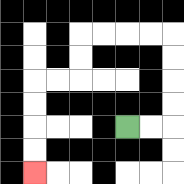{'start': '[5, 5]', 'end': '[1, 7]', 'path_directions': 'R,R,U,U,U,U,L,L,L,L,D,D,L,L,D,D,D,D', 'path_coordinates': '[[5, 5], [6, 5], [7, 5], [7, 4], [7, 3], [7, 2], [7, 1], [6, 1], [5, 1], [4, 1], [3, 1], [3, 2], [3, 3], [2, 3], [1, 3], [1, 4], [1, 5], [1, 6], [1, 7]]'}